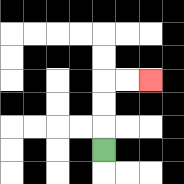{'start': '[4, 6]', 'end': '[6, 3]', 'path_directions': 'U,U,U,R,R', 'path_coordinates': '[[4, 6], [4, 5], [4, 4], [4, 3], [5, 3], [6, 3]]'}